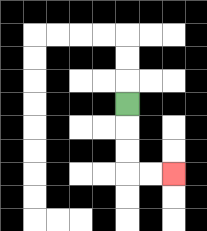{'start': '[5, 4]', 'end': '[7, 7]', 'path_directions': 'D,D,D,R,R', 'path_coordinates': '[[5, 4], [5, 5], [5, 6], [5, 7], [6, 7], [7, 7]]'}